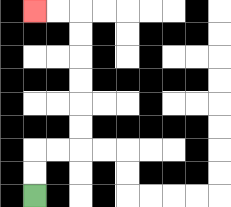{'start': '[1, 8]', 'end': '[1, 0]', 'path_directions': 'U,U,R,R,U,U,U,U,U,U,L,L', 'path_coordinates': '[[1, 8], [1, 7], [1, 6], [2, 6], [3, 6], [3, 5], [3, 4], [3, 3], [3, 2], [3, 1], [3, 0], [2, 0], [1, 0]]'}